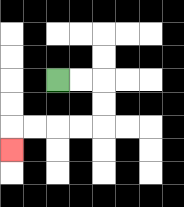{'start': '[2, 3]', 'end': '[0, 6]', 'path_directions': 'R,R,D,D,L,L,L,L,D', 'path_coordinates': '[[2, 3], [3, 3], [4, 3], [4, 4], [4, 5], [3, 5], [2, 5], [1, 5], [0, 5], [0, 6]]'}